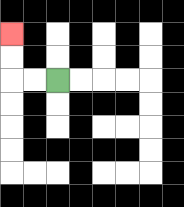{'start': '[2, 3]', 'end': '[0, 1]', 'path_directions': 'L,L,U,U', 'path_coordinates': '[[2, 3], [1, 3], [0, 3], [0, 2], [0, 1]]'}